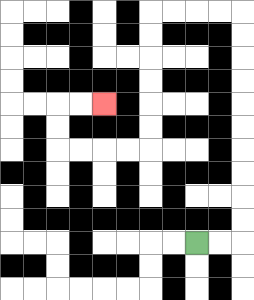{'start': '[8, 10]', 'end': '[4, 4]', 'path_directions': 'R,R,U,U,U,U,U,U,U,U,U,U,L,L,L,L,D,D,D,D,D,D,L,L,L,L,U,U,R,R', 'path_coordinates': '[[8, 10], [9, 10], [10, 10], [10, 9], [10, 8], [10, 7], [10, 6], [10, 5], [10, 4], [10, 3], [10, 2], [10, 1], [10, 0], [9, 0], [8, 0], [7, 0], [6, 0], [6, 1], [6, 2], [6, 3], [6, 4], [6, 5], [6, 6], [5, 6], [4, 6], [3, 6], [2, 6], [2, 5], [2, 4], [3, 4], [4, 4]]'}